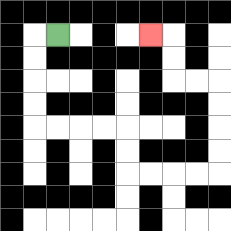{'start': '[2, 1]', 'end': '[6, 1]', 'path_directions': 'L,D,D,D,D,R,R,R,R,D,D,R,R,R,R,U,U,U,U,L,L,U,U,L', 'path_coordinates': '[[2, 1], [1, 1], [1, 2], [1, 3], [1, 4], [1, 5], [2, 5], [3, 5], [4, 5], [5, 5], [5, 6], [5, 7], [6, 7], [7, 7], [8, 7], [9, 7], [9, 6], [9, 5], [9, 4], [9, 3], [8, 3], [7, 3], [7, 2], [7, 1], [6, 1]]'}